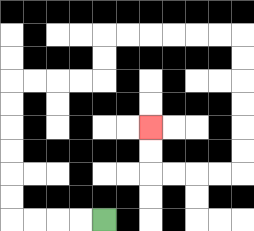{'start': '[4, 9]', 'end': '[6, 5]', 'path_directions': 'L,L,L,L,U,U,U,U,U,U,R,R,R,R,U,U,R,R,R,R,R,R,D,D,D,D,D,D,L,L,L,L,U,U', 'path_coordinates': '[[4, 9], [3, 9], [2, 9], [1, 9], [0, 9], [0, 8], [0, 7], [0, 6], [0, 5], [0, 4], [0, 3], [1, 3], [2, 3], [3, 3], [4, 3], [4, 2], [4, 1], [5, 1], [6, 1], [7, 1], [8, 1], [9, 1], [10, 1], [10, 2], [10, 3], [10, 4], [10, 5], [10, 6], [10, 7], [9, 7], [8, 7], [7, 7], [6, 7], [6, 6], [6, 5]]'}